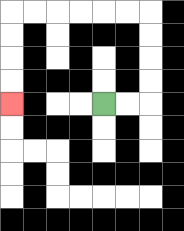{'start': '[4, 4]', 'end': '[0, 4]', 'path_directions': 'R,R,U,U,U,U,L,L,L,L,L,L,D,D,D,D', 'path_coordinates': '[[4, 4], [5, 4], [6, 4], [6, 3], [6, 2], [6, 1], [6, 0], [5, 0], [4, 0], [3, 0], [2, 0], [1, 0], [0, 0], [0, 1], [0, 2], [0, 3], [0, 4]]'}